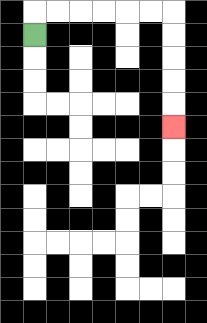{'start': '[1, 1]', 'end': '[7, 5]', 'path_directions': 'U,R,R,R,R,R,R,D,D,D,D,D', 'path_coordinates': '[[1, 1], [1, 0], [2, 0], [3, 0], [4, 0], [5, 0], [6, 0], [7, 0], [7, 1], [7, 2], [7, 3], [7, 4], [7, 5]]'}